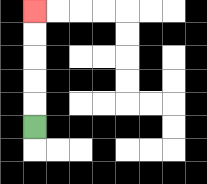{'start': '[1, 5]', 'end': '[1, 0]', 'path_directions': 'U,U,U,U,U', 'path_coordinates': '[[1, 5], [1, 4], [1, 3], [1, 2], [1, 1], [1, 0]]'}